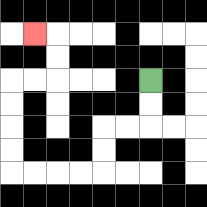{'start': '[6, 3]', 'end': '[1, 1]', 'path_directions': 'D,D,L,L,D,D,L,L,L,L,U,U,U,U,R,R,U,U,L', 'path_coordinates': '[[6, 3], [6, 4], [6, 5], [5, 5], [4, 5], [4, 6], [4, 7], [3, 7], [2, 7], [1, 7], [0, 7], [0, 6], [0, 5], [0, 4], [0, 3], [1, 3], [2, 3], [2, 2], [2, 1], [1, 1]]'}